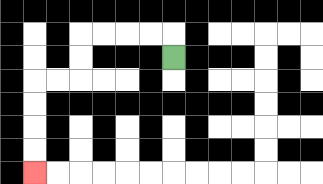{'start': '[7, 2]', 'end': '[1, 7]', 'path_directions': 'U,L,L,L,L,D,D,L,L,D,D,D,D', 'path_coordinates': '[[7, 2], [7, 1], [6, 1], [5, 1], [4, 1], [3, 1], [3, 2], [3, 3], [2, 3], [1, 3], [1, 4], [1, 5], [1, 6], [1, 7]]'}